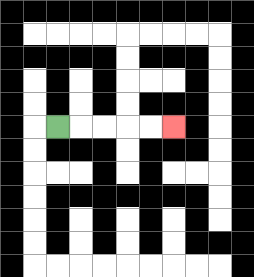{'start': '[2, 5]', 'end': '[7, 5]', 'path_directions': 'R,R,R,R,R', 'path_coordinates': '[[2, 5], [3, 5], [4, 5], [5, 5], [6, 5], [7, 5]]'}